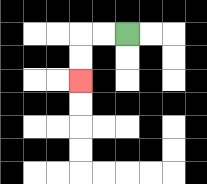{'start': '[5, 1]', 'end': '[3, 3]', 'path_directions': 'L,L,D,D', 'path_coordinates': '[[5, 1], [4, 1], [3, 1], [3, 2], [3, 3]]'}